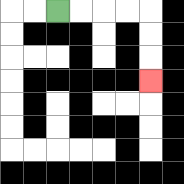{'start': '[2, 0]', 'end': '[6, 3]', 'path_directions': 'R,R,R,R,D,D,D', 'path_coordinates': '[[2, 0], [3, 0], [4, 0], [5, 0], [6, 0], [6, 1], [6, 2], [6, 3]]'}